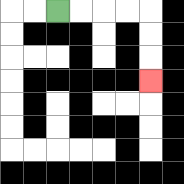{'start': '[2, 0]', 'end': '[6, 3]', 'path_directions': 'R,R,R,R,D,D,D', 'path_coordinates': '[[2, 0], [3, 0], [4, 0], [5, 0], [6, 0], [6, 1], [6, 2], [6, 3]]'}